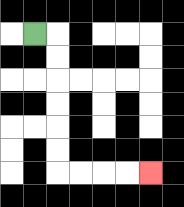{'start': '[1, 1]', 'end': '[6, 7]', 'path_directions': 'R,D,D,D,D,D,D,R,R,R,R', 'path_coordinates': '[[1, 1], [2, 1], [2, 2], [2, 3], [2, 4], [2, 5], [2, 6], [2, 7], [3, 7], [4, 7], [5, 7], [6, 7]]'}